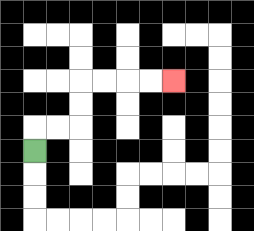{'start': '[1, 6]', 'end': '[7, 3]', 'path_directions': 'U,R,R,U,U,R,R,R,R', 'path_coordinates': '[[1, 6], [1, 5], [2, 5], [3, 5], [3, 4], [3, 3], [4, 3], [5, 3], [6, 3], [7, 3]]'}